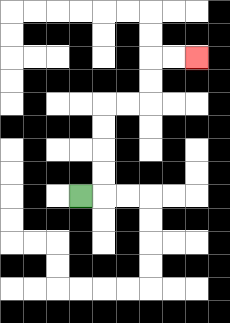{'start': '[3, 8]', 'end': '[8, 2]', 'path_directions': 'R,U,U,U,U,R,R,U,U,R,R', 'path_coordinates': '[[3, 8], [4, 8], [4, 7], [4, 6], [4, 5], [4, 4], [5, 4], [6, 4], [6, 3], [6, 2], [7, 2], [8, 2]]'}